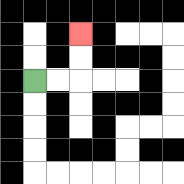{'start': '[1, 3]', 'end': '[3, 1]', 'path_directions': 'R,R,U,U', 'path_coordinates': '[[1, 3], [2, 3], [3, 3], [3, 2], [3, 1]]'}